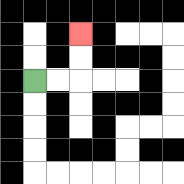{'start': '[1, 3]', 'end': '[3, 1]', 'path_directions': 'R,R,U,U', 'path_coordinates': '[[1, 3], [2, 3], [3, 3], [3, 2], [3, 1]]'}